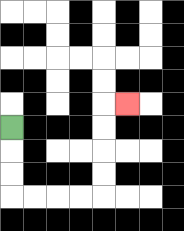{'start': '[0, 5]', 'end': '[5, 4]', 'path_directions': 'D,D,D,R,R,R,R,U,U,U,U,R', 'path_coordinates': '[[0, 5], [0, 6], [0, 7], [0, 8], [1, 8], [2, 8], [3, 8], [4, 8], [4, 7], [4, 6], [4, 5], [4, 4], [5, 4]]'}